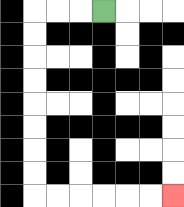{'start': '[4, 0]', 'end': '[7, 8]', 'path_directions': 'L,L,L,D,D,D,D,D,D,D,D,R,R,R,R,R,R', 'path_coordinates': '[[4, 0], [3, 0], [2, 0], [1, 0], [1, 1], [1, 2], [1, 3], [1, 4], [1, 5], [1, 6], [1, 7], [1, 8], [2, 8], [3, 8], [4, 8], [5, 8], [6, 8], [7, 8]]'}